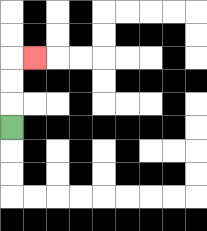{'start': '[0, 5]', 'end': '[1, 2]', 'path_directions': 'U,U,U,R', 'path_coordinates': '[[0, 5], [0, 4], [0, 3], [0, 2], [1, 2]]'}